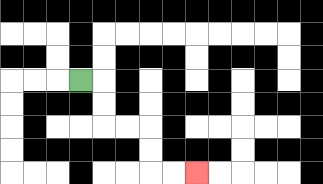{'start': '[3, 3]', 'end': '[8, 7]', 'path_directions': 'R,D,D,R,R,D,D,R,R', 'path_coordinates': '[[3, 3], [4, 3], [4, 4], [4, 5], [5, 5], [6, 5], [6, 6], [6, 7], [7, 7], [8, 7]]'}